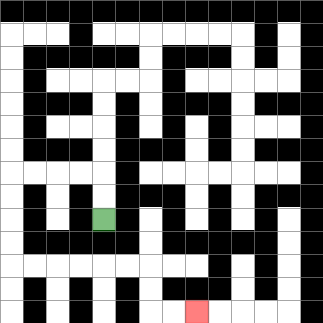{'start': '[4, 9]', 'end': '[8, 13]', 'path_directions': 'U,U,L,L,L,L,D,D,D,D,R,R,R,R,R,R,D,D,R,R', 'path_coordinates': '[[4, 9], [4, 8], [4, 7], [3, 7], [2, 7], [1, 7], [0, 7], [0, 8], [0, 9], [0, 10], [0, 11], [1, 11], [2, 11], [3, 11], [4, 11], [5, 11], [6, 11], [6, 12], [6, 13], [7, 13], [8, 13]]'}